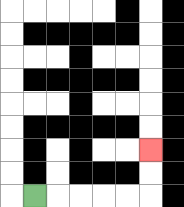{'start': '[1, 8]', 'end': '[6, 6]', 'path_directions': 'R,R,R,R,R,U,U', 'path_coordinates': '[[1, 8], [2, 8], [3, 8], [4, 8], [5, 8], [6, 8], [6, 7], [6, 6]]'}